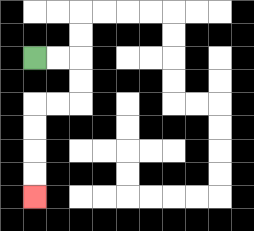{'start': '[1, 2]', 'end': '[1, 8]', 'path_directions': 'R,R,D,D,L,L,D,D,D,D', 'path_coordinates': '[[1, 2], [2, 2], [3, 2], [3, 3], [3, 4], [2, 4], [1, 4], [1, 5], [1, 6], [1, 7], [1, 8]]'}